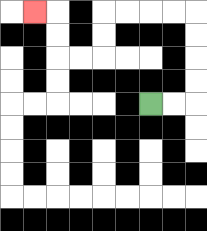{'start': '[6, 4]', 'end': '[1, 0]', 'path_directions': 'R,R,U,U,U,U,L,L,L,L,D,D,L,L,U,U,L', 'path_coordinates': '[[6, 4], [7, 4], [8, 4], [8, 3], [8, 2], [8, 1], [8, 0], [7, 0], [6, 0], [5, 0], [4, 0], [4, 1], [4, 2], [3, 2], [2, 2], [2, 1], [2, 0], [1, 0]]'}